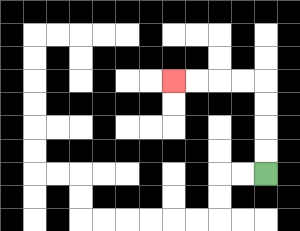{'start': '[11, 7]', 'end': '[7, 3]', 'path_directions': 'U,U,U,U,L,L,L,L', 'path_coordinates': '[[11, 7], [11, 6], [11, 5], [11, 4], [11, 3], [10, 3], [9, 3], [8, 3], [7, 3]]'}